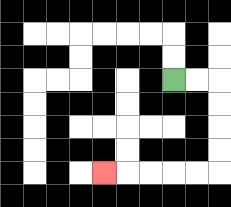{'start': '[7, 3]', 'end': '[4, 7]', 'path_directions': 'R,R,D,D,D,D,L,L,L,L,L', 'path_coordinates': '[[7, 3], [8, 3], [9, 3], [9, 4], [9, 5], [9, 6], [9, 7], [8, 7], [7, 7], [6, 7], [5, 7], [4, 7]]'}